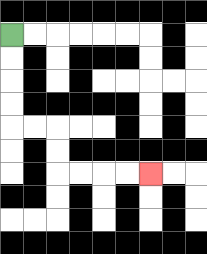{'start': '[0, 1]', 'end': '[6, 7]', 'path_directions': 'D,D,D,D,R,R,D,D,R,R,R,R', 'path_coordinates': '[[0, 1], [0, 2], [0, 3], [0, 4], [0, 5], [1, 5], [2, 5], [2, 6], [2, 7], [3, 7], [4, 7], [5, 7], [6, 7]]'}